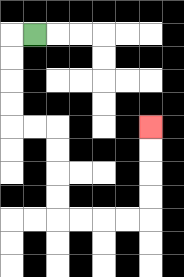{'start': '[1, 1]', 'end': '[6, 5]', 'path_directions': 'L,D,D,D,D,R,R,D,D,D,D,R,R,R,R,U,U,U,U', 'path_coordinates': '[[1, 1], [0, 1], [0, 2], [0, 3], [0, 4], [0, 5], [1, 5], [2, 5], [2, 6], [2, 7], [2, 8], [2, 9], [3, 9], [4, 9], [5, 9], [6, 9], [6, 8], [6, 7], [6, 6], [6, 5]]'}